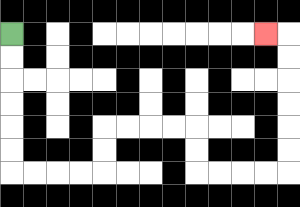{'start': '[0, 1]', 'end': '[11, 1]', 'path_directions': 'D,D,D,D,D,D,R,R,R,R,U,U,R,R,R,R,D,D,R,R,R,R,U,U,U,U,U,U,L', 'path_coordinates': '[[0, 1], [0, 2], [0, 3], [0, 4], [0, 5], [0, 6], [0, 7], [1, 7], [2, 7], [3, 7], [4, 7], [4, 6], [4, 5], [5, 5], [6, 5], [7, 5], [8, 5], [8, 6], [8, 7], [9, 7], [10, 7], [11, 7], [12, 7], [12, 6], [12, 5], [12, 4], [12, 3], [12, 2], [12, 1], [11, 1]]'}